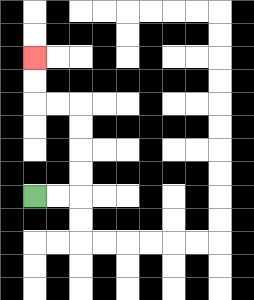{'start': '[1, 8]', 'end': '[1, 2]', 'path_directions': 'R,R,U,U,U,U,L,L,U,U', 'path_coordinates': '[[1, 8], [2, 8], [3, 8], [3, 7], [3, 6], [3, 5], [3, 4], [2, 4], [1, 4], [1, 3], [1, 2]]'}